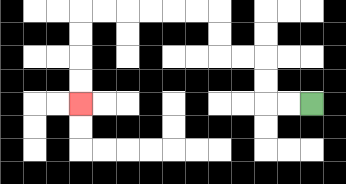{'start': '[13, 4]', 'end': '[3, 4]', 'path_directions': 'L,L,U,U,L,L,U,U,L,L,L,L,L,L,D,D,D,D', 'path_coordinates': '[[13, 4], [12, 4], [11, 4], [11, 3], [11, 2], [10, 2], [9, 2], [9, 1], [9, 0], [8, 0], [7, 0], [6, 0], [5, 0], [4, 0], [3, 0], [3, 1], [3, 2], [3, 3], [3, 4]]'}